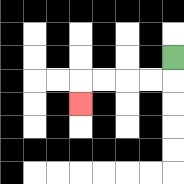{'start': '[7, 2]', 'end': '[3, 4]', 'path_directions': 'D,L,L,L,L,D', 'path_coordinates': '[[7, 2], [7, 3], [6, 3], [5, 3], [4, 3], [3, 3], [3, 4]]'}